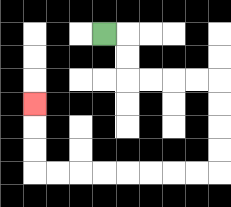{'start': '[4, 1]', 'end': '[1, 4]', 'path_directions': 'R,D,D,R,R,R,R,D,D,D,D,L,L,L,L,L,L,L,L,U,U,U', 'path_coordinates': '[[4, 1], [5, 1], [5, 2], [5, 3], [6, 3], [7, 3], [8, 3], [9, 3], [9, 4], [9, 5], [9, 6], [9, 7], [8, 7], [7, 7], [6, 7], [5, 7], [4, 7], [3, 7], [2, 7], [1, 7], [1, 6], [1, 5], [1, 4]]'}